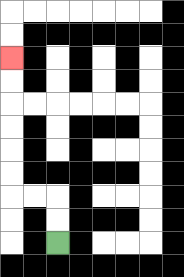{'start': '[2, 10]', 'end': '[0, 2]', 'path_directions': 'U,U,L,L,U,U,U,U,U,U', 'path_coordinates': '[[2, 10], [2, 9], [2, 8], [1, 8], [0, 8], [0, 7], [0, 6], [0, 5], [0, 4], [0, 3], [0, 2]]'}